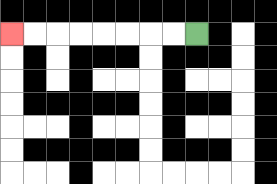{'start': '[8, 1]', 'end': '[0, 1]', 'path_directions': 'L,L,L,L,L,L,L,L', 'path_coordinates': '[[8, 1], [7, 1], [6, 1], [5, 1], [4, 1], [3, 1], [2, 1], [1, 1], [0, 1]]'}